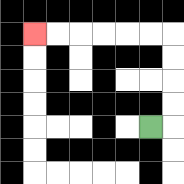{'start': '[6, 5]', 'end': '[1, 1]', 'path_directions': 'R,U,U,U,U,L,L,L,L,L,L', 'path_coordinates': '[[6, 5], [7, 5], [7, 4], [7, 3], [7, 2], [7, 1], [6, 1], [5, 1], [4, 1], [3, 1], [2, 1], [1, 1]]'}